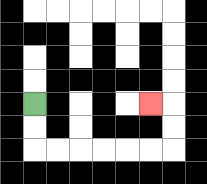{'start': '[1, 4]', 'end': '[6, 4]', 'path_directions': 'D,D,R,R,R,R,R,R,U,U,L', 'path_coordinates': '[[1, 4], [1, 5], [1, 6], [2, 6], [3, 6], [4, 6], [5, 6], [6, 6], [7, 6], [7, 5], [7, 4], [6, 4]]'}